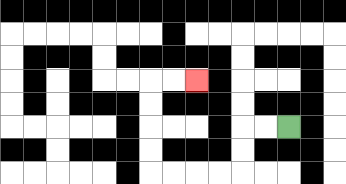{'start': '[12, 5]', 'end': '[8, 3]', 'path_directions': 'L,L,D,D,L,L,L,L,U,U,U,U,R,R', 'path_coordinates': '[[12, 5], [11, 5], [10, 5], [10, 6], [10, 7], [9, 7], [8, 7], [7, 7], [6, 7], [6, 6], [6, 5], [6, 4], [6, 3], [7, 3], [8, 3]]'}